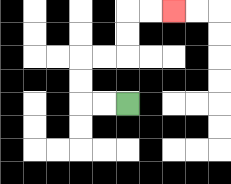{'start': '[5, 4]', 'end': '[7, 0]', 'path_directions': 'L,L,U,U,R,R,U,U,R,R', 'path_coordinates': '[[5, 4], [4, 4], [3, 4], [3, 3], [3, 2], [4, 2], [5, 2], [5, 1], [5, 0], [6, 0], [7, 0]]'}